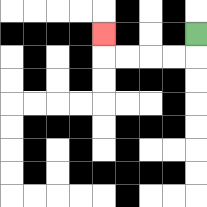{'start': '[8, 1]', 'end': '[4, 1]', 'path_directions': 'D,L,L,L,L,U', 'path_coordinates': '[[8, 1], [8, 2], [7, 2], [6, 2], [5, 2], [4, 2], [4, 1]]'}